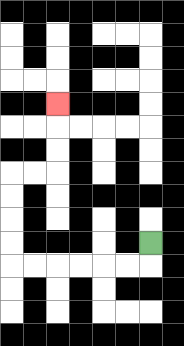{'start': '[6, 10]', 'end': '[2, 4]', 'path_directions': 'D,L,L,L,L,L,L,U,U,U,U,R,R,U,U,U', 'path_coordinates': '[[6, 10], [6, 11], [5, 11], [4, 11], [3, 11], [2, 11], [1, 11], [0, 11], [0, 10], [0, 9], [0, 8], [0, 7], [1, 7], [2, 7], [2, 6], [2, 5], [2, 4]]'}